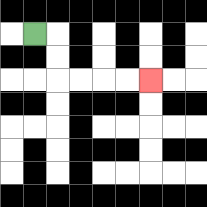{'start': '[1, 1]', 'end': '[6, 3]', 'path_directions': 'R,D,D,R,R,R,R', 'path_coordinates': '[[1, 1], [2, 1], [2, 2], [2, 3], [3, 3], [4, 3], [5, 3], [6, 3]]'}